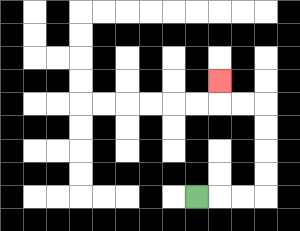{'start': '[8, 8]', 'end': '[9, 3]', 'path_directions': 'R,R,R,U,U,U,U,L,L,U', 'path_coordinates': '[[8, 8], [9, 8], [10, 8], [11, 8], [11, 7], [11, 6], [11, 5], [11, 4], [10, 4], [9, 4], [9, 3]]'}